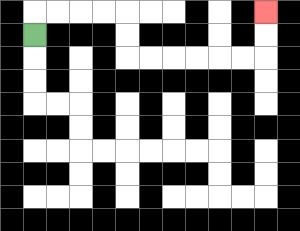{'start': '[1, 1]', 'end': '[11, 0]', 'path_directions': 'U,R,R,R,R,D,D,R,R,R,R,R,R,U,U', 'path_coordinates': '[[1, 1], [1, 0], [2, 0], [3, 0], [4, 0], [5, 0], [5, 1], [5, 2], [6, 2], [7, 2], [8, 2], [9, 2], [10, 2], [11, 2], [11, 1], [11, 0]]'}